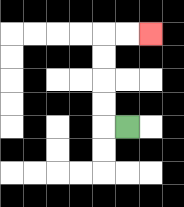{'start': '[5, 5]', 'end': '[6, 1]', 'path_directions': 'L,U,U,U,U,R,R', 'path_coordinates': '[[5, 5], [4, 5], [4, 4], [4, 3], [4, 2], [4, 1], [5, 1], [6, 1]]'}